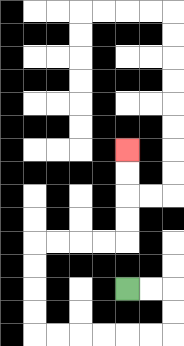{'start': '[5, 12]', 'end': '[5, 6]', 'path_directions': 'R,R,D,D,L,L,L,L,L,L,U,U,U,U,R,R,R,R,U,U,U,U', 'path_coordinates': '[[5, 12], [6, 12], [7, 12], [7, 13], [7, 14], [6, 14], [5, 14], [4, 14], [3, 14], [2, 14], [1, 14], [1, 13], [1, 12], [1, 11], [1, 10], [2, 10], [3, 10], [4, 10], [5, 10], [5, 9], [5, 8], [5, 7], [5, 6]]'}